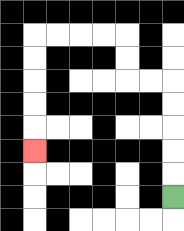{'start': '[7, 8]', 'end': '[1, 6]', 'path_directions': 'U,U,U,U,U,L,L,U,U,L,L,L,L,D,D,D,D,D', 'path_coordinates': '[[7, 8], [7, 7], [7, 6], [7, 5], [7, 4], [7, 3], [6, 3], [5, 3], [5, 2], [5, 1], [4, 1], [3, 1], [2, 1], [1, 1], [1, 2], [1, 3], [1, 4], [1, 5], [1, 6]]'}